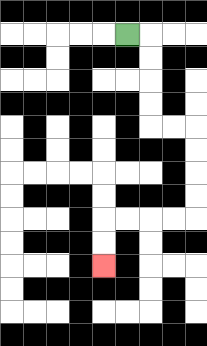{'start': '[5, 1]', 'end': '[4, 11]', 'path_directions': 'R,D,D,D,D,R,R,D,D,D,D,L,L,L,L,D,D', 'path_coordinates': '[[5, 1], [6, 1], [6, 2], [6, 3], [6, 4], [6, 5], [7, 5], [8, 5], [8, 6], [8, 7], [8, 8], [8, 9], [7, 9], [6, 9], [5, 9], [4, 9], [4, 10], [4, 11]]'}